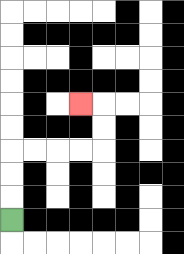{'start': '[0, 9]', 'end': '[3, 4]', 'path_directions': 'U,U,U,R,R,R,R,U,U,L', 'path_coordinates': '[[0, 9], [0, 8], [0, 7], [0, 6], [1, 6], [2, 6], [3, 6], [4, 6], [4, 5], [4, 4], [3, 4]]'}